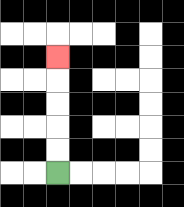{'start': '[2, 7]', 'end': '[2, 2]', 'path_directions': 'U,U,U,U,U', 'path_coordinates': '[[2, 7], [2, 6], [2, 5], [2, 4], [2, 3], [2, 2]]'}